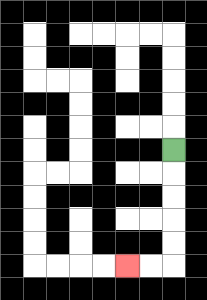{'start': '[7, 6]', 'end': '[5, 11]', 'path_directions': 'D,D,D,D,D,L,L', 'path_coordinates': '[[7, 6], [7, 7], [7, 8], [7, 9], [7, 10], [7, 11], [6, 11], [5, 11]]'}